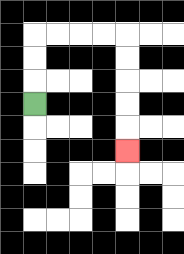{'start': '[1, 4]', 'end': '[5, 6]', 'path_directions': 'U,U,U,R,R,R,R,D,D,D,D,D', 'path_coordinates': '[[1, 4], [1, 3], [1, 2], [1, 1], [2, 1], [3, 1], [4, 1], [5, 1], [5, 2], [5, 3], [5, 4], [5, 5], [5, 6]]'}